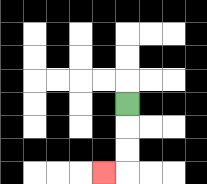{'start': '[5, 4]', 'end': '[4, 7]', 'path_directions': 'D,D,D,L', 'path_coordinates': '[[5, 4], [5, 5], [5, 6], [5, 7], [4, 7]]'}